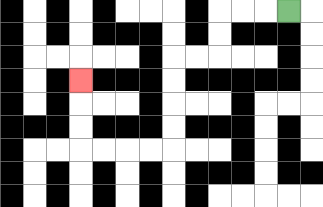{'start': '[12, 0]', 'end': '[3, 3]', 'path_directions': 'L,L,L,D,D,L,L,D,D,D,D,L,L,L,L,U,U,U', 'path_coordinates': '[[12, 0], [11, 0], [10, 0], [9, 0], [9, 1], [9, 2], [8, 2], [7, 2], [7, 3], [7, 4], [7, 5], [7, 6], [6, 6], [5, 6], [4, 6], [3, 6], [3, 5], [3, 4], [3, 3]]'}